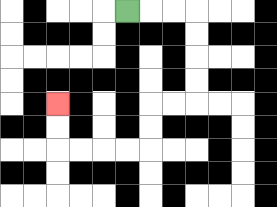{'start': '[5, 0]', 'end': '[2, 4]', 'path_directions': 'R,R,R,D,D,D,D,L,L,D,D,L,L,L,L,U,U', 'path_coordinates': '[[5, 0], [6, 0], [7, 0], [8, 0], [8, 1], [8, 2], [8, 3], [8, 4], [7, 4], [6, 4], [6, 5], [6, 6], [5, 6], [4, 6], [3, 6], [2, 6], [2, 5], [2, 4]]'}